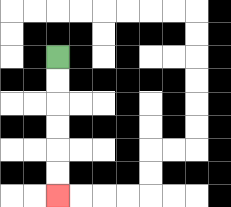{'start': '[2, 2]', 'end': '[2, 8]', 'path_directions': 'D,D,D,D,D,D', 'path_coordinates': '[[2, 2], [2, 3], [2, 4], [2, 5], [2, 6], [2, 7], [2, 8]]'}